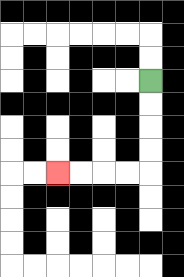{'start': '[6, 3]', 'end': '[2, 7]', 'path_directions': 'D,D,D,D,L,L,L,L', 'path_coordinates': '[[6, 3], [6, 4], [6, 5], [6, 6], [6, 7], [5, 7], [4, 7], [3, 7], [2, 7]]'}